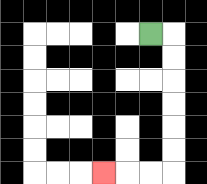{'start': '[6, 1]', 'end': '[4, 7]', 'path_directions': 'R,D,D,D,D,D,D,L,L,L', 'path_coordinates': '[[6, 1], [7, 1], [7, 2], [7, 3], [7, 4], [7, 5], [7, 6], [7, 7], [6, 7], [5, 7], [4, 7]]'}